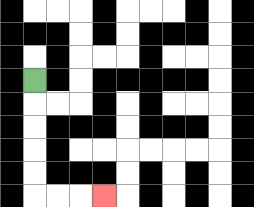{'start': '[1, 3]', 'end': '[4, 8]', 'path_directions': 'D,D,D,D,D,R,R,R', 'path_coordinates': '[[1, 3], [1, 4], [1, 5], [1, 6], [1, 7], [1, 8], [2, 8], [3, 8], [4, 8]]'}